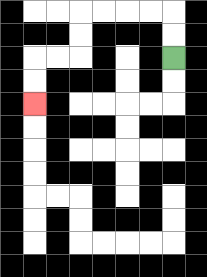{'start': '[7, 2]', 'end': '[1, 4]', 'path_directions': 'U,U,L,L,L,L,D,D,L,L,D,D', 'path_coordinates': '[[7, 2], [7, 1], [7, 0], [6, 0], [5, 0], [4, 0], [3, 0], [3, 1], [3, 2], [2, 2], [1, 2], [1, 3], [1, 4]]'}